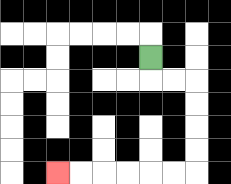{'start': '[6, 2]', 'end': '[2, 7]', 'path_directions': 'D,R,R,D,D,D,D,L,L,L,L,L,L', 'path_coordinates': '[[6, 2], [6, 3], [7, 3], [8, 3], [8, 4], [8, 5], [8, 6], [8, 7], [7, 7], [6, 7], [5, 7], [4, 7], [3, 7], [2, 7]]'}